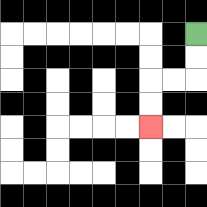{'start': '[8, 1]', 'end': '[6, 5]', 'path_directions': 'D,D,L,L,D,D', 'path_coordinates': '[[8, 1], [8, 2], [8, 3], [7, 3], [6, 3], [6, 4], [6, 5]]'}